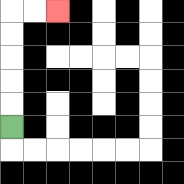{'start': '[0, 5]', 'end': '[2, 0]', 'path_directions': 'U,U,U,U,U,R,R', 'path_coordinates': '[[0, 5], [0, 4], [0, 3], [0, 2], [0, 1], [0, 0], [1, 0], [2, 0]]'}